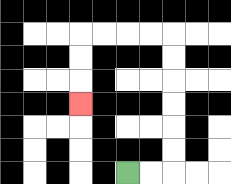{'start': '[5, 7]', 'end': '[3, 4]', 'path_directions': 'R,R,U,U,U,U,U,U,L,L,L,L,D,D,D', 'path_coordinates': '[[5, 7], [6, 7], [7, 7], [7, 6], [7, 5], [7, 4], [7, 3], [7, 2], [7, 1], [6, 1], [5, 1], [4, 1], [3, 1], [3, 2], [3, 3], [3, 4]]'}